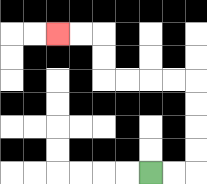{'start': '[6, 7]', 'end': '[2, 1]', 'path_directions': 'R,R,U,U,U,U,L,L,L,L,U,U,L,L', 'path_coordinates': '[[6, 7], [7, 7], [8, 7], [8, 6], [8, 5], [8, 4], [8, 3], [7, 3], [6, 3], [5, 3], [4, 3], [4, 2], [4, 1], [3, 1], [2, 1]]'}